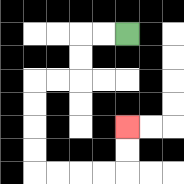{'start': '[5, 1]', 'end': '[5, 5]', 'path_directions': 'L,L,D,D,L,L,D,D,D,D,R,R,R,R,U,U', 'path_coordinates': '[[5, 1], [4, 1], [3, 1], [3, 2], [3, 3], [2, 3], [1, 3], [1, 4], [1, 5], [1, 6], [1, 7], [2, 7], [3, 7], [4, 7], [5, 7], [5, 6], [5, 5]]'}